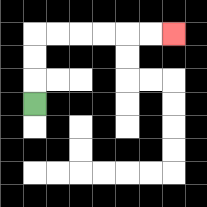{'start': '[1, 4]', 'end': '[7, 1]', 'path_directions': 'U,U,U,R,R,R,R,R,R', 'path_coordinates': '[[1, 4], [1, 3], [1, 2], [1, 1], [2, 1], [3, 1], [4, 1], [5, 1], [6, 1], [7, 1]]'}